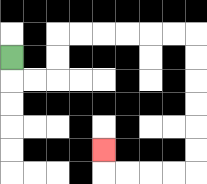{'start': '[0, 2]', 'end': '[4, 6]', 'path_directions': 'D,R,R,U,U,R,R,R,R,R,R,D,D,D,D,D,D,L,L,L,L,U', 'path_coordinates': '[[0, 2], [0, 3], [1, 3], [2, 3], [2, 2], [2, 1], [3, 1], [4, 1], [5, 1], [6, 1], [7, 1], [8, 1], [8, 2], [8, 3], [8, 4], [8, 5], [8, 6], [8, 7], [7, 7], [6, 7], [5, 7], [4, 7], [4, 6]]'}